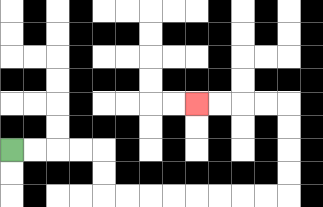{'start': '[0, 6]', 'end': '[8, 4]', 'path_directions': 'R,R,R,R,D,D,R,R,R,R,R,R,R,R,U,U,U,U,L,L,L,L', 'path_coordinates': '[[0, 6], [1, 6], [2, 6], [3, 6], [4, 6], [4, 7], [4, 8], [5, 8], [6, 8], [7, 8], [8, 8], [9, 8], [10, 8], [11, 8], [12, 8], [12, 7], [12, 6], [12, 5], [12, 4], [11, 4], [10, 4], [9, 4], [8, 4]]'}